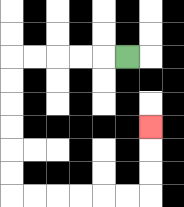{'start': '[5, 2]', 'end': '[6, 5]', 'path_directions': 'L,L,L,L,L,D,D,D,D,D,D,R,R,R,R,R,R,U,U,U', 'path_coordinates': '[[5, 2], [4, 2], [3, 2], [2, 2], [1, 2], [0, 2], [0, 3], [0, 4], [0, 5], [0, 6], [0, 7], [0, 8], [1, 8], [2, 8], [3, 8], [4, 8], [5, 8], [6, 8], [6, 7], [6, 6], [6, 5]]'}